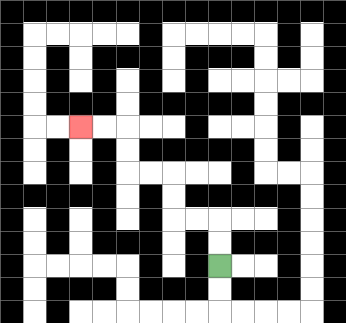{'start': '[9, 11]', 'end': '[3, 5]', 'path_directions': 'U,U,L,L,U,U,L,L,U,U,L,L', 'path_coordinates': '[[9, 11], [9, 10], [9, 9], [8, 9], [7, 9], [7, 8], [7, 7], [6, 7], [5, 7], [5, 6], [5, 5], [4, 5], [3, 5]]'}